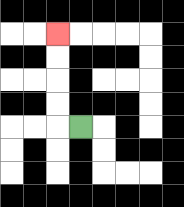{'start': '[3, 5]', 'end': '[2, 1]', 'path_directions': 'L,U,U,U,U', 'path_coordinates': '[[3, 5], [2, 5], [2, 4], [2, 3], [2, 2], [2, 1]]'}